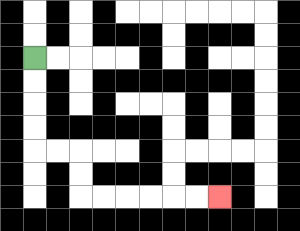{'start': '[1, 2]', 'end': '[9, 8]', 'path_directions': 'D,D,D,D,R,R,D,D,R,R,R,R,R,R', 'path_coordinates': '[[1, 2], [1, 3], [1, 4], [1, 5], [1, 6], [2, 6], [3, 6], [3, 7], [3, 8], [4, 8], [5, 8], [6, 8], [7, 8], [8, 8], [9, 8]]'}